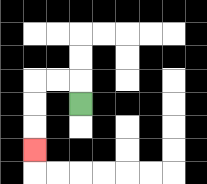{'start': '[3, 4]', 'end': '[1, 6]', 'path_directions': 'U,L,L,D,D,D', 'path_coordinates': '[[3, 4], [3, 3], [2, 3], [1, 3], [1, 4], [1, 5], [1, 6]]'}